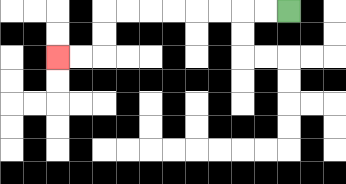{'start': '[12, 0]', 'end': '[2, 2]', 'path_directions': 'L,L,L,L,L,L,L,L,D,D,L,L', 'path_coordinates': '[[12, 0], [11, 0], [10, 0], [9, 0], [8, 0], [7, 0], [6, 0], [5, 0], [4, 0], [4, 1], [4, 2], [3, 2], [2, 2]]'}